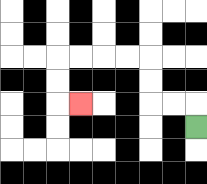{'start': '[8, 5]', 'end': '[3, 4]', 'path_directions': 'U,L,L,U,U,L,L,L,L,D,D,R', 'path_coordinates': '[[8, 5], [8, 4], [7, 4], [6, 4], [6, 3], [6, 2], [5, 2], [4, 2], [3, 2], [2, 2], [2, 3], [2, 4], [3, 4]]'}